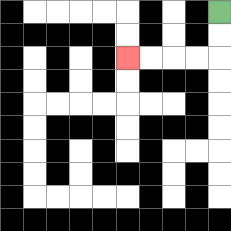{'start': '[9, 0]', 'end': '[5, 2]', 'path_directions': 'D,D,L,L,L,L', 'path_coordinates': '[[9, 0], [9, 1], [9, 2], [8, 2], [7, 2], [6, 2], [5, 2]]'}